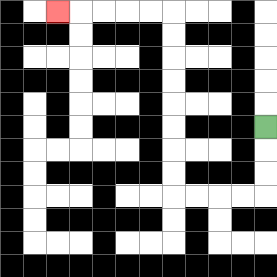{'start': '[11, 5]', 'end': '[2, 0]', 'path_directions': 'D,D,D,L,L,L,L,U,U,U,U,U,U,U,U,L,L,L,L,L', 'path_coordinates': '[[11, 5], [11, 6], [11, 7], [11, 8], [10, 8], [9, 8], [8, 8], [7, 8], [7, 7], [7, 6], [7, 5], [7, 4], [7, 3], [7, 2], [7, 1], [7, 0], [6, 0], [5, 0], [4, 0], [3, 0], [2, 0]]'}